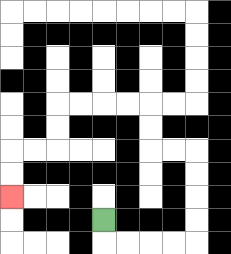{'start': '[4, 9]', 'end': '[0, 8]', 'path_directions': 'D,R,R,R,R,U,U,U,U,L,L,U,U,L,L,L,L,D,D,L,L,D,D', 'path_coordinates': '[[4, 9], [4, 10], [5, 10], [6, 10], [7, 10], [8, 10], [8, 9], [8, 8], [8, 7], [8, 6], [7, 6], [6, 6], [6, 5], [6, 4], [5, 4], [4, 4], [3, 4], [2, 4], [2, 5], [2, 6], [1, 6], [0, 6], [0, 7], [0, 8]]'}